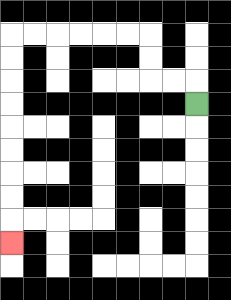{'start': '[8, 4]', 'end': '[0, 10]', 'path_directions': 'U,L,L,U,U,L,L,L,L,L,L,D,D,D,D,D,D,D,D,D', 'path_coordinates': '[[8, 4], [8, 3], [7, 3], [6, 3], [6, 2], [6, 1], [5, 1], [4, 1], [3, 1], [2, 1], [1, 1], [0, 1], [0, 2], [0, 3], [0, 4], [0, 5], [0, 6], [0, 7], [0, 8], [0, 9], [0, 10]]'}